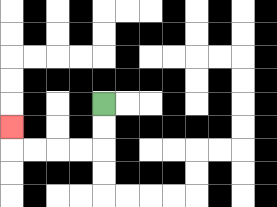{'start': '[4, 4]', 'end': '[0, 5]', 'path_directions': 'D,D,L,L,L,L,U', 'path_coordinates': '[[4, 4], [4, 5], [4, 6], [3, 6], [2, 6], [1, 6], [0, 6], [0, 5]]'}